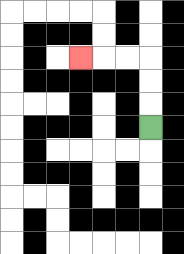{'start': '[6, 5]', 'end': '[3, 2]', 'path_directions': 'U,U,U,L,L,L', 'path_coordinates': '[[6, 5], [6, 4], [6, 3], [6, 2], [5, 2], [4, 2], [3, 2]]'}